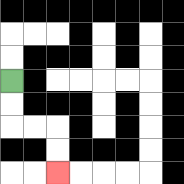{'start': '[0, 3]', 'end': '[2, 7]', 'path_directions': 'D,D,R,R,D,D', 'path_coordinates': '[[0, 3], [0, 4], [0, 5], [1, 5], [2, 5], [2, 6], [2, 7]]'}